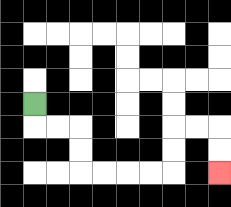{'start': '[1, 4]', 'end': '[9, 7]', 'path_directions': 'D,R,R,D,D,R,R,R,R,U,U,R,R,D,D', 'path_coordinates': '[[1, 4], [1, 5], [2, 5], [3, 5], [3, 6], [3, 7], [4, 7], [5, 7], [6, 7], [7, 7], [7, 6], [7, 5], [8, 5], [9, 5], [9, 6], [9, 7]]'}